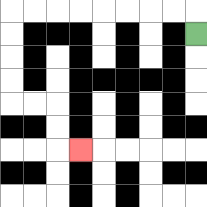{'start': '[8, 1]', 'end': '[3, 6]', 'path_directions': 'U,L,L,L,L,L,L,L,L,D,D,D,D,R,R,D,D,R', 'path_coordinates': '[[8, 1], [8, 0], [7, 0], [6, 0], [5, 0], [4, 0], [3, 0], [2, 0], [1, 0], [0, 0], [0, 1], [0, 2], [0, 3], [0, 4], [1, 4], [2, 4], [2, 5], [2, 6], [3, 6]]'}